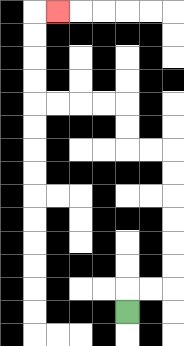{'start': '[5, 13]', 'end': '[2, 0]', 'path_directions': 'U,R,R,U,U,U,U,U,U,L,L,U,U,L,L,L,L,U,U,U,U,R', 'path_coordinates': '[[5, 13], [5, 12], [6, 12], [7, 12], [7, 11], [7, 10], [7, 9], [7, 8], [7, 7], [7, 6], [6, 6], [5, 6], [5, 5], [5, 4], [4, 4], [3, 4], [2, 4], [1, 4], [1, 3], [1, 2], [1, 1], [1, 0], [2, 0]]'}